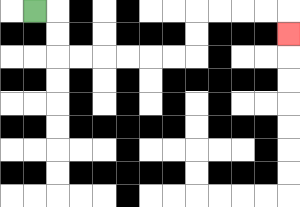{'start': '[1, 0]', 'end': '[12, 1]', 'path_directions': 'R,D,D,R,R,R,R,R,R,U,U,R,R,R,R,D', 'path_coordinates': '[[1, 0], [2, 0], [2, 1], [2, 2], [3, 2], [4, 2], [5, 2], [6, 2], [7, 2], [8, 2], [8, 1], [8, 0], [9, 0], [10, 0], [11, 0], [12, 0], [12, 1]]'}